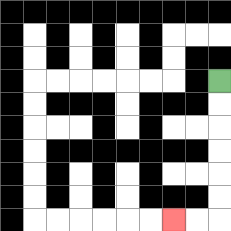{'start': '[9, 3]', 'end': '[7, 9]', 'path_directions': 'D,D,D,D,D,D,L,L', 'path_coordinates': '[[9, 3], [9, 4], [9, 5], [9, 6], [9, 7], [9, 8], [9, 9], [8, 9], [7, 9]]'}